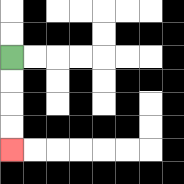{'start': '[0, 2]', 'end': '[0, 6]', 'path_directions': 'D,D,D,D', 'path_coordinates': '[[0, 2], [0, 3], [0, 4], [0, 5], [0, 6]]'}